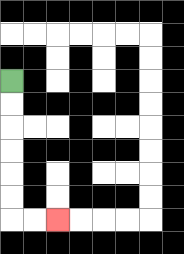{'start': '[0, 3]', 'end': '[2, 9]', 'path_directions': 'D,D,D,D,D,D,R,R', 'path_coordinates': '[[0, 3], [0, 4], [0, 5], [0, 6], [0, 7], [0, 8], [0, 9], [1, 9], [2, 9]]'}